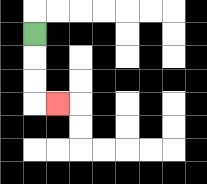{'start': '[1, 1]', 'end': '[2, 4]', 'path_directions': 'D,D,D,R', 'path_coordinates': '[[1, 1], [1, 2], [1, 3], [1, 4], [2, 4]]'}